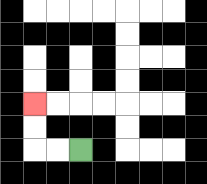{'start': '[3, 6]', 'end': '[1, 4]', 'path_directions': 'L,L,U,U', 'path_coordinates': '[[3, 6], [2, 6], [1, 6], [1, 5], [1, 4]]'}